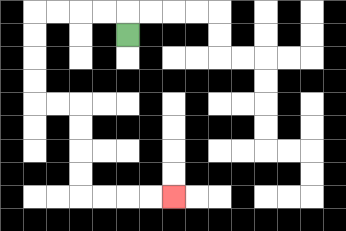{'start': '[5, 1]', 'end': '[7, 8]', 'path_directions': 'U,L,L,L,L,D,D,D,D,R,R,D,D,D,D,R,R,R,R', 'path_coordinates': '[[5, 1], [5, 0], [4, 0], [3, 0], [2, 0], [1, 0], [1, 1], [1, 2], [1, 3], [1, 4], [2, 4], [3, 4], [3, 5], [3, 6], [3, 7], [3, 8], [4, 8], [5, 8], [6, 8], [7, 8]]'}